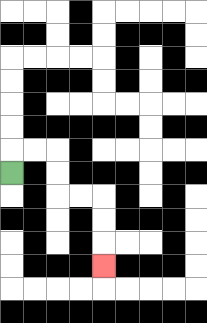{'start': '[0, 7]', 'end': '[4, 11]', 'path_directions': 'U,R,R,D,D,R,R,D,D,D', 'path_coordinates': '[[0, 7], [0, 6], [1, 6], [2, 6], [2, 7], [2, 8], [3, 8], [4, 8], [4, 9], [4, 10], [4, 11]]'}